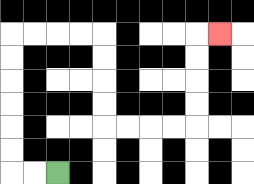{'start': '[2, 7]', 'end': '[9, 1]', 'path_directions': 'L,L,U,U,U,U,U,U,R,R,R,R,D,D,D,D,R,R,R,R,U,U,U,U,R', 'path_coordinates': '[[2, 7], [1, 7], [0, 7], [0, 6], [0, 5], [0, 4], [0, 3], [0, 2], [0, 1], [1, 1], [2, 1], [3, 1], [4, 1], [4, 2], [4, 3], [4, 4], [4, 5], [5, 5], [6, 5], [7, 5], [8, 5], [8, 4], [8, 3], [8, 2], [8, 1], [9, 1]]'}